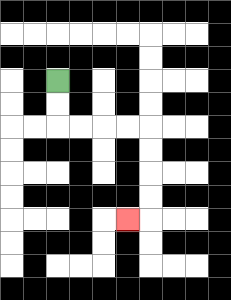{'start': '[2, 3]', 'end': '[5, 9]', 'path_directions': 'D,D,R,R,R,R,D,D,D,D,L', 'path_coordinates': '[[2, 3], [2, 4], [2, 5], [3, 5], [4, 5], [5, 5], [6, 5], [6, 6], [6, 7], [6, 8], [6, 9], [5, 9]]'}